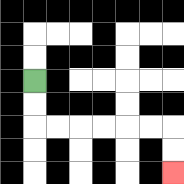{'start': '[1, 3]', 'end': '[7, 7]', 'path_directions': 'D,D,R,R,R,R,R,R,D,D', 'path_coordinates': '[[1, 3], [1, 4], [1, 5], [2, 5], [3, 5], [4, 5], [5, 5], [6, 5], [7, 5], [7, 6], [7, 7]]'}